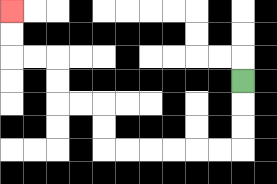{'start': '[10, 3]', 'end': '[0, 0]', 'path_directions': 'D,D,D,L,L,L,L,L,L,U,U,L,L,U,U,L,L,U,U', 'path_coordinates': '[[10, 3], [10, 4], [10, 5], [10, 6], [9, 6], [8, 6], [7, 6], [6, 6], [5, 6], [4, 6], [4, 5], [4, 4], [3, 4], [2, 4], [2, 3], [2, 2], [1, 2], [0, 2], [0, 1], [0, 0]]'}